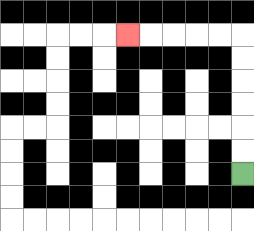{'start': '[10, 7]', 'end': '[5, 1]', 'path_directions': 'U,U,U,U,U,U,L,L,L,L,L', 'path_coordinates': '[[10, 7], [10, 6], [10, 5], [10, 4], [10, 3], [10, 2], [10, 1], [9, 1], [8, 1], [7, 1], [6, 1], [5, 1]]'}